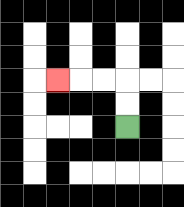{'start': '[5, 5]', 'end': '[2, 3]', 'path_directions': 'U,U,L,L,L', 'path_coordinates': '[[5, 5], [5, 4], [5, 3], [4, 3], [3, 3], [2, 3]]'}